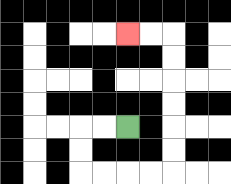{'start': '[5, 5]', 'end': '[5, 1]', 'path_directions': 'L,L,D,D,R,R,R,R,U,U,U,U,U,U,L,L', 'path_coordinates': '[[5, 5], [4, 5], [3, 5], [3, 6], [3, 7], [4, 7], [5, 7], [6, 7], [7, 7], [7, 6], [7, 5], [7, 4], [7, 3], [7, 2], [7, 1], [6, 1], [5, 1]]'}